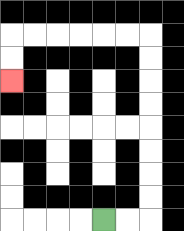{'start': '[4, 9]', 'end': '[0, 3]', 'path_directions': 'R,R,U,U,U,U,U,U,U,U,L,L,L,L,L,L,D,D', 'path_coordinates': '[[4, 9], [5, 9], [6, 9], [6, 8], [6, 7], [6, 6], [6, 5], [6, 4], [6, 3], [6, 2], [6, 1], [5, 1], [4, 1], [3, 1], [2, 1], [1, 1], [0, 1], [0, 2], [0, 3]]'}